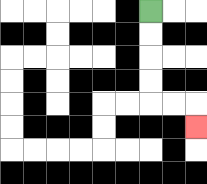{'start': '[6, 0]', 'end': '[8, 5]', 'path_directions': 'D,D,D,D,R,R,D', 'path_coordinates': '[[6, 0], [6, 1], [6, 2], [6, 3], [6, 4], [7, 4], [8, 4], [8, 5]]'}